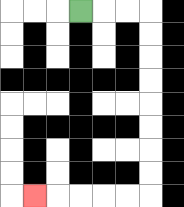{'start': '[3, 0]', 'end': '[1, 8]', 'path_directions': 'R,R,R,D,D,D,D,D,D,D,D,L,L,L,L,L', 'path_coordinates': '[[3, 0], [4, 0], [5, 0], [6, 0], [6, 1], [6, 2], [6, 3], [6, 4], [6, 5], [6, 6], [6, 7], [6, 8], [5, 8], [4, 8], [3, 8], [2, 8], [1, 8]]'}